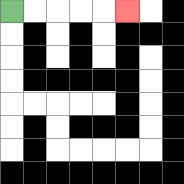{'start': '[0, 0]', 'end': '[5, 0]', 'path_directions': 'R,R,R,R,R', 'path_coordinates': '[[0, 0], [1, 0], [2, 0], [3, 0], [4, 0], [5, 0]]'}